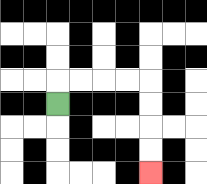{'start': '[2, 4]', 'end': '[6, 7]', 'path_directions': 'U,R,R,R,R,D,D,D,D', 'path_coordinates': '[[2, 4], [2, 3], [3, 3], [4, 3], [5, 3], [6, 3], [6, 4], [6, 5], [6, 6], [6, 7]]'}